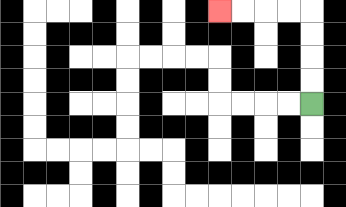{'start': '[13, 4]', 'end': '[9, 0]', 'path_directions': 'U,U,U,U,L,L,L,L', 'path_coordinates': '[[13, 4], [13, 3], [13, 2], [13, 1], [13, 0], [12, 0], [11, 0], [10, 0], [9, 0]]'}